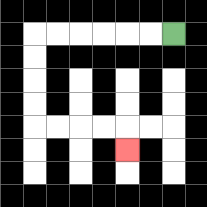{'start': '[7, 1]', 'end': '[5, 6]', 'path_directions': 'L,L,L,L,L,L,D,D,D,D,R,R,R,R,D', 'path_coordinates': '[[7, 1], [6, 1], [5, 1], [4, 1], [3, 1], [2, 1], [1, 1], [1, 2], [1, 3], [1, 4], [1, 5], [2, 5], [3, 5], [4, 5], [5, 5], [5, 6]]'}